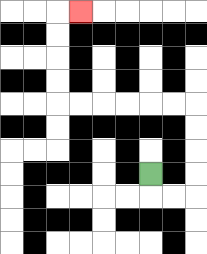{'start': '[6, 7]', 'end': '[3, 0]', 'path_directions': 'D,R,R,U,U,U,U,L,L,L,L,L,L,U,U,U,U,R', 'path_coordinates': '[[6, 7], [6, 8], [7, 8], [8, 8], [8, 7], [8, 6], [8, 5], [8, 4], [7, 4], [6, 4], [5, 4], [4, 4], [3, 4], [2, 4], [2, 3], [2, 2], [2, 1], [2, 0], [3, 0]]'}